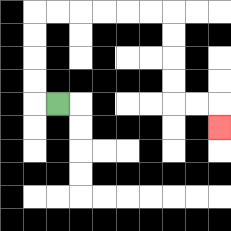{'start': '[2, 4]', 'end': '[9, 5]', 'path_directions': 'L,U,U,U,U,R,R,R,R,R,R,D,D,D,D,R,R,D', 'path_coordinates': '[[2, 4], [1, 4], [1, 3], [1, 2], [1, 1], [1, 0], [2, 0], [3, 0], [4, 0], [5, 0], [6, 0], [7, 0], [7, 1], [7, 2], [7, 3], [7, 4], [8, 4], [9, 4], [9, 5]]'}